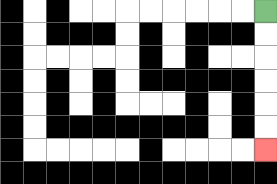{'start': '[11, 0]', 'end': '[11, 6]', 'path_directions': 'D,D,D,D,D,D', 'path_coordinates': '[[11, 0], [11, 1], [11, 2], [11, 3], [11, 4], [11, 5], [11, 6]]'}